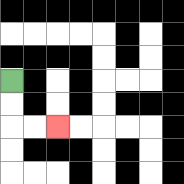{'start': '[0, 3]', 'end': '[2, 5]', 'path_directions': 'D,D,R,R', 'path_coordinates': '[[0, 3], [0, 4], [0, 5], [1, 5], [2, 5]]'}